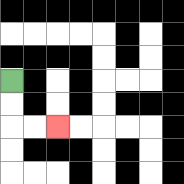{'start': '[0, 3]', 'end': '[2, 5]', 'path_directions': 'D,D,R,R', 'path_coordinates': '[[0, 3], [0, 4], [0, 5], [1, 5], [2, 5]]'}